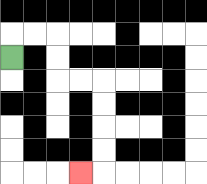{'start': '[0, 2]', 'end': '[3, 7]', 'path_directions': 'U,R,R,D,D,R,R,D,D,D,D,L', 'path_coordinates': '[[0, 2], [0, 1], [1, 1], [2, 1], [2, 2], [2, 3], [3, 3], [4, 3], [4, 4], [4, 5], [4, 6], [4, 7], [3, 7]]'}